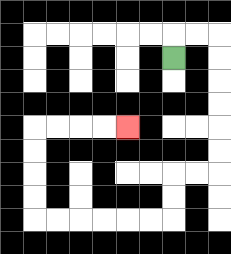{'start': '[7, 2]', 'end': '[5, 5]', 'path_directions': 'U,R,R,D,D,D,D,D,D,L,L,D,D,L,L,L,L,L,L,U,U,U,U,R,R,R,R', 'path_coordinates': '[[7, 2], [7, 1], [8, 1], [9, 1], [9, 2], [9, 3], [9, 4], [9, 5], [9, 6], [9, 7], [8, 7], [7, 7], [7, 8], [7, 9], [6, 9], [5, 9], [4, 9], [3, 9], [2, 9], [1, 9], [1, 8], [1, 7], [1, 6], [1, 5], [2, 5], [3, 5], [4, 5], [5, 5]]'}